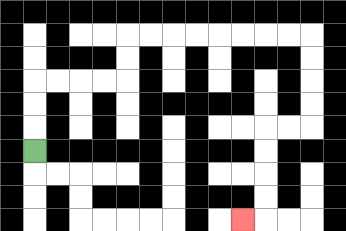{'start': '[1, 6]', 'end': '[10, 9]', 'path_directions': 'U,U,U,R,R,R,R,U,U,R,R,R,R,R,R,R,R,D,D,D,D,L,L,D,D,D,D,L', 'path_coordinates': '[[1, 6], [1, 5], [1, 4], [1, 3], [2, 3], [3, 3], [4, 3], [5, 3], [5, 2], [5, 1], [6, 1], [7, 1], [8, 1], [9, 1], [10, 1], [11, 1], [12, 1], [13, 1], [13, 2], [13, 3], [13, 4], [13, 5], [12, 5], [11, 5], [11, 6], [11, 7], [11, 8], [11, 9], [10, 9]]'}